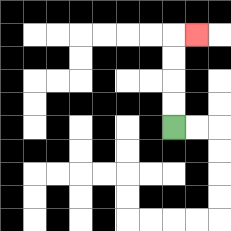{'start': '[7, 5]', 'end': '[8, 1]', 'path_directions': 'U,U,U,U,R', 'path_coordinates': '[[7, 5], [7, 4], [7, 3], [7, 2], [7, 1], [8, 1]]'}